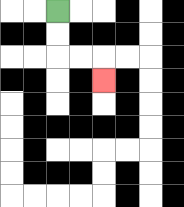{'start': '[2, 0]', 'end': '[4, 3]', 'path_directions': 'D,D,R,R,D', 'path_coordinates': '[[2, 0], [2, 1], [2, 2], [3, 2], [4, 2], [4, 3]]'}